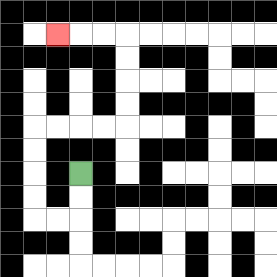{'start': '[3, 7]', 'end': '[2, 1]', 'path_directions': 'D,D,L,L,U,U,U,U,R,R,R,R,U,U,U,U,L,L,L', 'path_coordinates': '[[3, 7], [3, 8], [3, 9], [2, 9], [1, 9], [1, 8], [1, 7], [1, 6], [1, 5], [2, 5], [3, 5], [4, 5], [5, 5], [5, 4], [5, 3], [5, 2], [5, 1], [4, 1], [3, 1], [2, 1]]'}